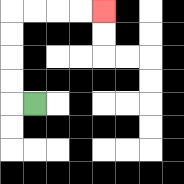{'start': '[1, 4]', 'end': '[4, 0]', 'path_directions': 'L,U,U,U,U,R,R,R,R', 'path_coordinates': '[[1, 4], [0, 4], [0, 3], [0, 2], [0, 1], [0, 0], [1, 0], [2, 0], [3, 0], [4, 0]]'}